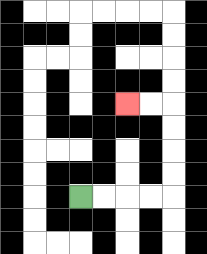{'start': '[3, 8]', 'end': '[5, 4]', 'path_directions': 'R,R,R,R,U,U,U,U,L,L', 'path_coordinates': '[[3, 8], [4, 8], [5, 8], [6, 8], [7, 8], [7, 7], [7, 6], [7, 5], [7, 4], [6, 4], [5, 4]]'}